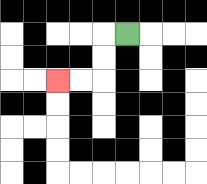{'start': '[5, 1]', 'end': '[2, 3]', 'path_directions': 'L,D,D,L,L', 'path_coordinates': '[[5, 1], [4, 1], [4, 2], [4, 3], [3, 3], [2, 3]]'}